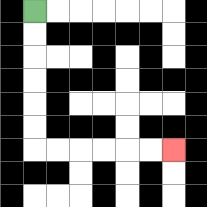{'start': '[1, 0]', 'end': '[7, 6]', 'path_directions': 'D,D,D,D,D,D,R,R,R,R,R,R', 'path_coordinates': '[[1, 0], [1, 1], [1, 2], [1, 3], [1, 4], [1, 5], [1, 6], [2, 6], [3, 6], [4, 6], [5, 6], [6, 6], [7, 6]]'}